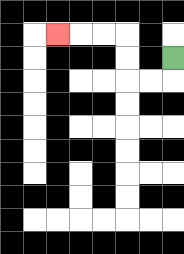{'start': '[7, 2]', 'end': '[2, 1]', 'path_directions': 'D,L,L,U,U,L,L,L', 'path_coordinates': '[[7, 2], [7, 3], [6, 3], [5, 3], [5, 2], [5, 1], [4, 1], [3, 1], [2, 1]]'}